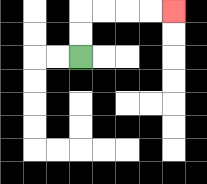{'start': '[3, 2]', 'end': '[7, 0]', 'path_directions': 'U,U,R,R,R,R', 'path_coordinates': '[[3, 2], [3, 1], [3, 0], [4, 0], [5, 0], [6, 0], [7, 0]]'}